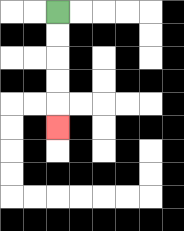{'start': '[2, 0]', 'end': '[2, 5]', 'path_directions': 'D,D,D,D,D', 'path_coordinates': '[[2, 0], [2, 1], [2, 2], [2, 3], [2, 4], [2, 5]]'}